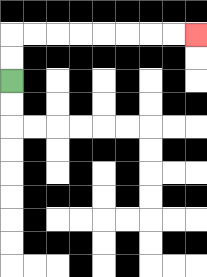{'start': '[0, 3]', 'end': '[8, 1]', 'path_directions': 'U,U,R,R,R,R,R,R,R,R', 'path_coordinates': '[[0, 3], [0, 2], [0, 1], [1, 1], [2, 1], [3, 1], [4, 1], [5, 1], [6, 1], [7, 1], [8, 1]]'}